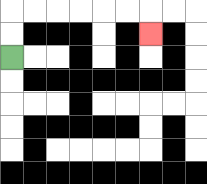{'start': '[0, 2]', 'end': '[6, 1]', 'path_directions': 'U,U,R,R,R,R,R,R,D', 'path_coordinates': '[[0, 2], [0, 1], [0, 0], [1, 0], [2, 0], [3, 0], [4, 0], [5, 0], [6, 0], [6, 1]]'}